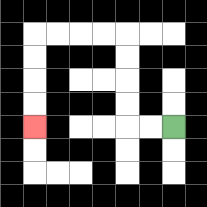{'start': '[7, 5]', 'end': '[1, 5]', 'path_directions': 'L,L,U,U,U,U,L,L,L,L,D,D,D,D', 'path_coordinates': '[[7, 5], [6, 5], [5, 5], [5, 4], [5, 3], [5, 2], [5, 1], [4, 1], [3, 1], [2, 1], [1, 1], [1, 2], [1, 3], [1, 4], [1, 5]]'}